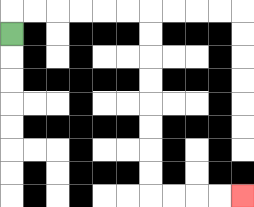{'start': '[0, 1]', 'end': '[10, 8]', 'path_directions': 'U,R,R,R,R,R,R,D,D,D,D,D,D,D,D,R,R,R,R', 'path_coordinates': '[[0, 1], [0, 0], [1, 0], [2, 0], [3, 0], [4, 0], [5, 0], [6, 0], [6, 1], [6, 2], [6, 3], [6, 4], [6, 5], [6, 6], [6, 7], [6, 8], [7, 8], [8, 8], [9, 8], [10, 8]]'}